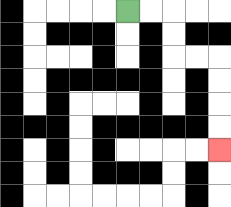{'start': '[5, 0]', 'end': '[9, 6]', 'path_directions': 'R,R,D,D,R,R,D,D,D,D', 'path_coordinates': '[[5, 0], [6, 0], [7, 0], [7, 1], [7, 2], [8, 2], [9, 2], [9, 3], [9, 4], [9, 5], [9, 6]]'}